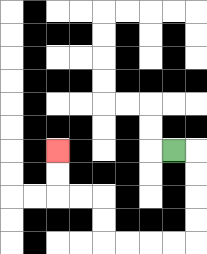{'start': '[7, 6]', 'end': '[2, 6]', 'path_directions': 'R,D,D,D,D,L,L,L,L,U,U,L,L,U,U', 'path_coordinates': '[[7, 6], [8, 6], [8, 7], [8, 8], [8, 9], [8, 10], [7, 10], [6, 10], [5, 10], [4, 10], [4, 9], [4, 8], [3, 8], [2, 8], [2, 7], [2, 6]]'}